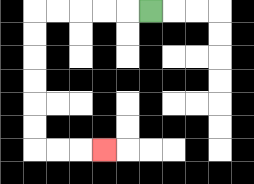{'start': '[6, 0]', 'end': '[4, 6]', 'path_directions': 'L,L,L,L,L,D,D,D,D,D,D,R,R,R', 'path_coordinates': '[[6, 0], [5, 0], [4, 0], [3, 0], [2, 0], [1, 0], [1, 1], [1, 2], [1, 3], [1, 4], [1, 5], [1, 6], [2, 6], [3, 6], [4, 6]]'}